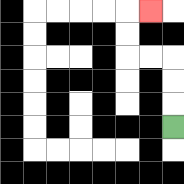{'start': '[7, 5]', 'end': '[6, 0]', 'path_directions': 'U,U,U,L,L,U,U,R', 'path_coordinates': '[[7, 5], [7, 4], [7, 3], [7, 2], [6, 2], [5, 2], [5, 1], [5, 0], [6, 0]]'}